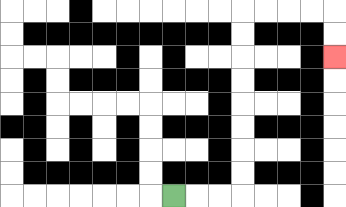{'start': '[7, 8]', 'end': '[14, 2]', 'path_directions': 'R,R,R,U,U,U,U,U,U,U,U,R,R,R,R,D,D', 'path_coordinates': '[[7, 8], [8, 8], [9, 8], [10, 8], [10, 7], [10, 6], [10, 5], [10, 4], [10, 3], [10, 2], [10, 1], [10, 0], [11, 0], [12, 0], [13, 0], [14, 0], [14, 1], [14, 2]]'}